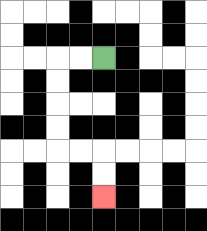{'start': '[4, 2]', 'end': '[4, 8]', 'path_directions': 'L,L,D,D,D,D,R,R,D,D', 'path_coordinates': '[[4, 2], [3, 2], [2, 2], [2, 3], [2, 4], [2, 5], [2, 6], [3, 6], [4, 6], [4, 7], [4, 8]]'}